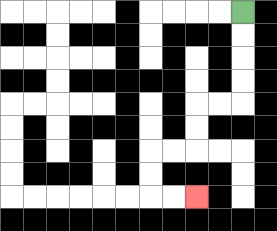{'start': '[10, 0]', 'end': '[8, 8]', 'path_directions': 'D,D,D,D,L,L,D,D,L,L,D,D,R,R', 'path_coordinates': '[[10, 0], [10, 1], [10, 2], [10, 3], [10, 4], [9, 4], [8, 4], [8, 5], [8, 6], [7, 6], [6, 6], [6, 7], [6, 8], [7, 8], [8, 8]]'}